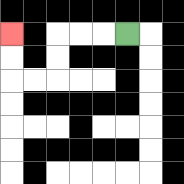{'start': '[5, 1]', 'end': '[0, 1]', 'path_directions': 'L,L,L,D,D,L,L,U,U', 'path_coordinates': '[[5, 1], [4, 1], [3, 1], [2, 1], [2, 2], [2, 3], [1, 3], [0, 3], [0, 2], [0, 1]]'}